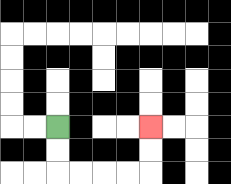{'start': '[2, 5]', 'end': '[6, 5]', 'path_directions': 'D,D,R,R,R,R,U,U', 'path_coordinates': '[[2, 5], [2, 6], [2, 7], [3, 7], [4, 7], [5, 7], [6, 7], [6, 6], [6, 5]]'}